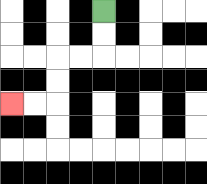{'start': '[4, 0]', 'end': '[0, 4]', 'path_directions': 'D,D,L,L,D,D,L,L', 'path_coordinates': '[[4, 0], [4, 1], [4, 2], [3, 2], [2, 2], [2, 3], [2, 4], [1, 4], [0, 4]]'}